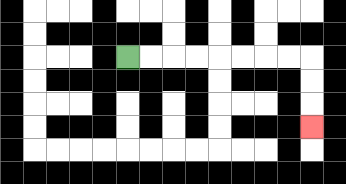{'start': '[5, 2]', 'end': '[13, 5]', 'path_directions': 'R,R,R,R,R,R,R,R,D,D,D', 'path_coordinates': '[[5, 2], [6, 2], [7, 2], [8, 2], [9, 2], [10, 2], [11, 2], [12, 2], [13, 2], [13, 3], [13, 4], [13, 5]]'}